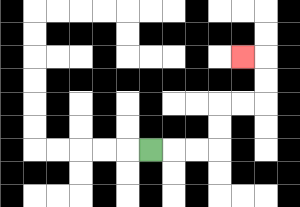{'start': '[6, 6]', 'end': '[10, 2]', 'path_directions': 'R,R,R,U,U,R,R,U,U,L', 'path_coordinates': '[[6, 6], [7, 6], [8, 6], [9, 6], [9, 5], [9, 4], [10, 4], [11, 4], [11, 3], [11, 2], [10, 2]]'}